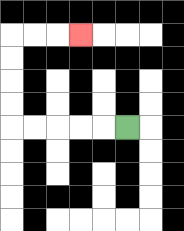{'start': '[5, 5]', 'end': '[3, 1]', 'path_directions': 'L,L,L,L,L,U,U,U,U,R,R,R', 'path_coordinates': '[[5, 5], [4, 5], [3, 5], [2, 5], [1, 5], [0, 5], [0, 4], [0, 3], [0, 2], [0, 1], [1, 1], [2, 1], [3, 1]]'}